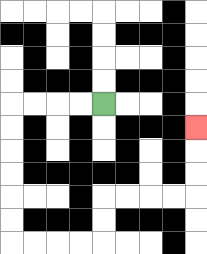{'start': '[4, 4]', 'end': '[8, 5]', 'path_directions': 'L,L,L,L,D,D,D,D,D,D,R,R,R,R,U,U,R,R,R,R,U,U,U', 'path_coordinates': '[[4, 4], [3, 4], [2, 4], [1, 4], [0, 4], [0, 5], [0, 6], [0, 7], [0, 8], [0, 9], [0, 10], [1, 10], [2, 10], [3, 10], [4, 10], [4, 9], [4, 8], [5, 8], [6, 8], [7, 8], [8, 8], [8, 7], [8, 6], [8, 5]]'}